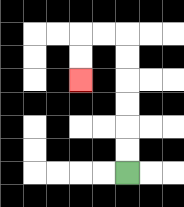{'start': '[5, 7]', 'end': '[3, 3]', 'path_directions': 'U,U,U,U,U,U,L,L,D,D', 'path_coordinates': '[[5, 7], [5, 6], [5, 5], [5, 4], [5, 3], [5, 2], [5, 1], [4, 1], [3, 1], [3, 2], [3, 3]]'}